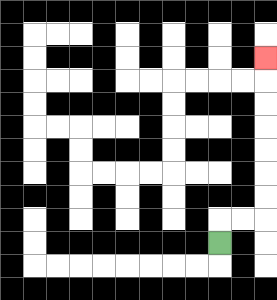{'start': '[9, 10]', 'end': '[11, 2]', 'path_directions': 'U,R,R,U,U,U,U,U,U,U', 'path_coordinates': '[[9, 10], [9, 9], [10, 9], [11, 9], [11, 8], [11, 7], [11, 6], [11, 5], [11, 4], [11, 3], [11, 2]]'}